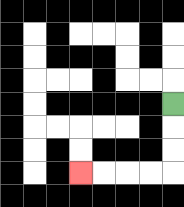{'start': '[7, 4]', 'end': '[3, 7]', 'path_directions': 'D,D,D,L,L,L,L', 'path_coordinates': '[[7, 4], [7, 5], [7, 6], [7, 7], [6, 7], [5, 7], [4, 7], [3, 7]]'}